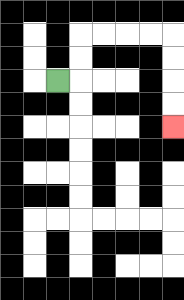{'start': '[2, 3]', 'end': '[7, 5]', 'path_directions': 'R,U,U,R,R,R,R,D,D,D,D', 'path_coordinates': '[[2, 3], [3, 3], [3, 2], [3, 1], [4, 1], [5, 1], [6, 1], [7, 1], [7, 2], [7, 3], [7, 4], [7, 5]]'}